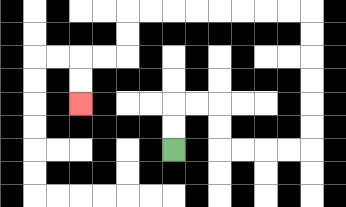{'start': '[7, 6]', 'end': '[3, 4]', 'path_directions': 'U,U,R,R,D,D,R,R,R,R,U,U,U,U,U,U,L,L,L,L,L,L,L,L,D,D,L,L,D,D', 'path_coordinates': '[[7, 6], [7, 5], [7, 4], [8, 4], [9, 4], [9, 5], [9, 6], [10, 6], [11, 6], [12, 6], [13, 6], [13, 5], [13, 4], [13, 3], [13, 2], [13, 1], [13, 0], [12, 0], [11, 0], [10, 0], [9, 0], [8, 0], [7, 0], [6, 0], [5, 0], [5, 1], [5, 2], [4, 2], [3, 2], [3, 3], [3, 4]]'}